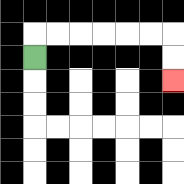{'start': '[1, 2]', 'end': '[7, 3]', 'path_directions': 'U,R,R,R,R,R,R,D,D', 'path_coordinates': '[[1, 2], [1, 1], [2, 1], [3, 1], [4, 1], [5, 1], [6, 1], [7, 1], [7, 2], [7, 3]]'}